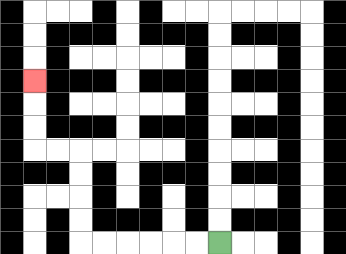{'start': '[9, 10]', 'end': '[1, 3]', 'path_directions': 'L,L,L,L,L,L,U,U,U,U,L,L,U,U,U', 'path_coordinates': '[[9, 10], [8, 10], [7, 10], [6, 10], [5, 10], [4, 10], [3, 10], [3, 9], [3, 8], [3, 7], [3, 6], [2, 6], [1, 6], [1, 5], [1, 4], [1, 3]]'}